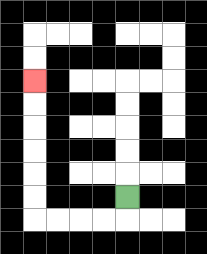{'start': '[5, 8]', 'end': '[1, 3]', 'path_directions': 'D,L,L,L,L,U,U,U,U,U,U', 'path_coordinates': '[[5, 8], [5, 9], [4, 9], [3, 9], [2, 9], [1, 9], [1, 8], [1, 7], [1, 6], [1, 5], [1, 4], [1, 3]]'}